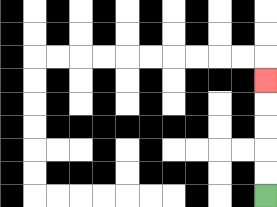{'start': '[11, 8]', 'end': '[11, 3]', 'path_directions': 'U,U,U,U,U', 'path_coordinates': '[[11, 8], [11, 7], [11, 6], [11, 5], [11, 4], [11, 3]]'}